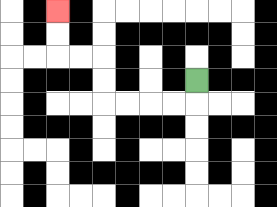{'start': '[8, 3]', 'end': '[2, 0]', 'path_directions': 'D,L,L,L,L,U,U,L,L,U,U', 'path_coordinates': '[[8, 3], [8, 4], [7, 4], [6, 4], [5, 4], [4, 4], [4, 3], [4, 2], [3, 2], [2, 2], [2, 1], [2, 0]]'}